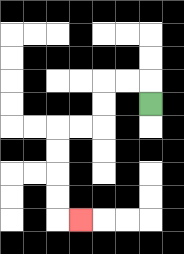{'start': '[6, 4]', 'end': '[3, 9]', 'path_directions': 'U,L,L,D,D,L,L,D,D,D,D,R', 'path_coordinates': '[[6, 4], [6, 3], [5, 3], [4, 3], [4, 4], [4, 5], [3, 5], [2, 5], [2, 6], [2, 7], [2, 8], [2, 9], [3, 9]]'}